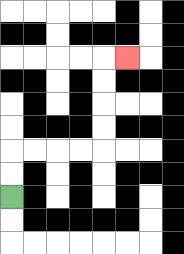{'start': '[0, 8]', 'end': '[5, 2]', 'path_directions': 'U,U,R,R,R,R,U,U,U,U,R', 'path_coordinates': '[[0, 8], [0, 7], [0, 6], [1, 6], [2, 6], [3, 6], [4, 6], [4, 5], [4, 4], [4, 3], [4, 2], [5, 2]]'}